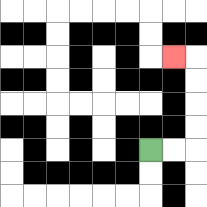{'start': '[6, 6]', 'end': '[7, 2]', 'path_directions': 'R,R,U,U,U,U,L', 'path_coordinates': '[[6, 6], [7, 6], [8, 6], [8, 5], [8, 4], [8, 3], [8, 2], [7, 2]]'}